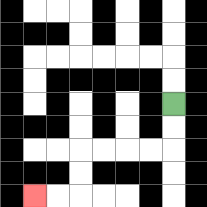{'start': '[7, 4]', 'end': '[1, 8]', 'path_directions': 'D,D,L,L,L,L,D,D,L,L', 'path_coordinates': '[[7, 4], [7, 5], [7, 6], [6, 6], [5, 6], [4, 6], [3, 6], [3, 7], [3, 8], [2, 8], [1, 8]]'}